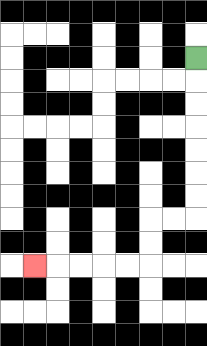{'start': '[8, 2]', 'end': '[1, 11]', 'path_directions': 'D,D,D,D,D,D,D,L,L,D,D,L,L,L,L,L', 'path_coordinates': '[[8, 2], [8, 3], [8, 4], [8, 5], [8, 6], [8, 7], [8, 8], [8, 9], [7, 9], [6, 9], [6, 10], [6, 11], [5, 11], [4, 11], [3, 11], [2, 11], [1, 11]]'}